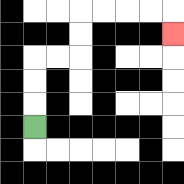{'start': '[1, 5]', 'end': '[7, 1]', 'path_directions': 'U,U,U,R,R,U,U,R,R,R,R,D', 'path_coordinates': '[[1, 5], [1, 4], [1, 3], [1, 2], [2, 2], [3, 2], [3, 1], [3, 0], [4, 0], [5, 0], [6, 0], [7, 0], [7, 1]]'}